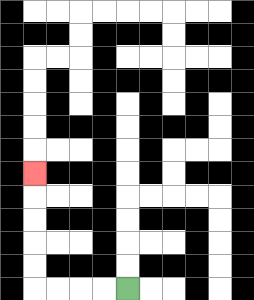{'start': '[5, 12]', 'end': '[1, 7]', 'path_directions': 'L,L,L,L,U,U,U,U,U', 'path_coordinates': '[[5, 12], [4, 12], [3, 12], [2, 12], [1, 12], [1, 11], [1, 10], [1, 9], [1, 8], [1, 7]]'}